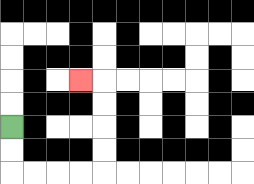{'start': '[0, 5]', 'end': '[3, 3]', 'path_directions': 'D,D,R,R,R,R,U,U,U,U,L', 'path_coordinates': '[[0, 5], [0, 6], [0, 7], [1, 7], [2, 7], [3, 7], [4, 7], [4, 6], [4, 5], [4, 4], [4, 3], [3, 3]]'}